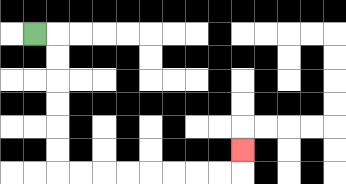{'start': '[1, 1]', 'end': '[10, 6]', 'path_directions': 'R,D,D,D,D,D,D,R,R,R,R,R,R,R,R,U', 'path_coordinates': '[[1, 1], [2, 1], [2, 2], [2, 3], [2, 4], [2, 5], [2, 6], [2, 7], [3, 7], [4, 7], [5, 7], [6, 7], [7, 7], [8, 7], [9, 7], [10, 7], [10, 6]]'}